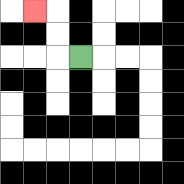{'start': '[3, 2]', 'end': '[1, 0]', 'path_directions': 'L,U,U,L', 'path_coordinates': '[[3, 2], [2, 2], [2, 1], [2, 0], [1, 0]]'}